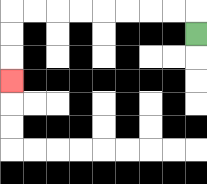{'start': '[8, 1]', 'end': '[0, 3]', 'path_directions': 'U,L,L,L,L,L,L,L,L,D,D,D', 'path_coordinates': '[[8, 1], [8, 0], [7, 0], [6, 0], [5, 0], [4, 0], [3, 0], [2, 0], [1, 0], [0, 0], [0, 1], [0, 2], [0, 3]]'}